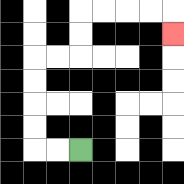{'start': '[3, 6]', 'end': '[7, 1]', 'path_directions': 'L,L,U,U,U,U,R,R,U,U,R,R,R,R,D', 'path_coordinates': '[[3, 6], [2, 6], [1, 6], [1, 5], [1, 4], [1, 3], [1, 2], [2, 2], [3, 2], [3, 1], [3, 0], [4, 0], [5, 0], [6, 0], [7, 0], [7, 1]]'}